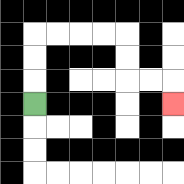{'start': '[1, 4]', 'end': '[7, 4]', 'path_directions': 'U,U,U,R,R,R,R,D,D,R,R,D', 'path_coordinates': '[[1, 4], [1, 3], [1, 2], [1, 1], [2, 1], [3, 1], [4, 1], [5, 1], [5, 2], [5, 3], [6, 3], [7, 3], [7, 4]]'}